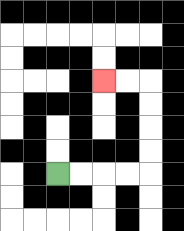{'start': '[2, 7]', 'end': '[4, 3]', 'path_directions': 'R,R,R,R,U,U,U,U,L,L', 'path_coordinates': '[[2, 7], [3, 7], [4, 7], [5, 7], [6, 7], [6, 6], [6, 5], [6, 4], [6, 3], [5, 3], [4, 3]]'}